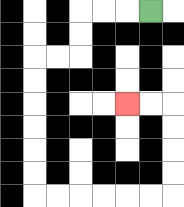{'start': '[6, 0]', 'end': '[5, 4]', 'path_directions': 'L,L,L,D,D,L,L,D,D,D,D,D,D,R,R,R,R,R,R,U,U,U,U,L,L', 'path_coordinates': '[[6, 0], [5, 0], [4, 0], [3, 0], [3, 1], [3, 2], [2, 2], [1, 2], [1, 3], [1, 4], [1, 5], [1, 6], [1, 7], [1, 8], [2, 8], [3, 8], [4, 8], [5, 8], [6, 8], [7, 8], [7, 7], [7, 6], [7, 5], [7, 4], [6, 4], [5, 4]]'}